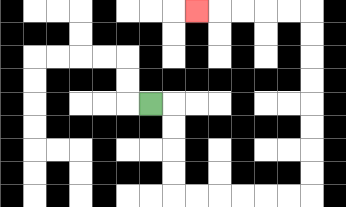{'start': '[6, 4]', 'end': '[8, 0]', 'path_directions': 'R,D,D,D,D,R,R,R,R,R,R,U,U,U,U,U,U,U,U,L,L,L,L,L', 'path_coordinates': '[[6, 4], [7, 4], [7, 5], [7, 6], [7, 7], [7, 8], [8, 8], [9, 8], [10, 8], [11, 8], [12, 8], [13, 8], [13, 7], [13, 6], [13, 5], [13, 4], [13, 3], [13, 2], [13, 1], [13, 0], [12, 0], [11, 0], [10, 0], [9, 0], [8, 0]]'}